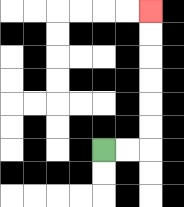{'start': '[4, 6]', 'end': '[6, 0]', 'path_directions': 'R,R,U,U,U,U,U,U', 'path_coordinates': '[[4, 6], [5, 6], [6, 6], [6, 5], [6, 4], [6, 3], [6, 2], [6, 1], [6, 0]]'}